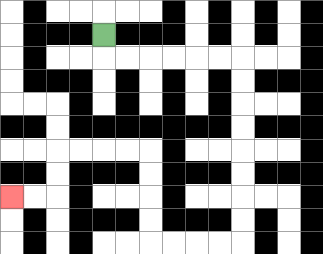{'start': '[4, 1]', 'end': '[0, 8]', 'path_directions': 'D,R,R,R,R,R,R,D,D,D,D,D,D,D,D,L,L,L,L,U,U,U,U,L,L,L,L,D,D,L,L', 'path_coordinates': '[[4, 1], [4, 2], [5, 2], [6, 2], [7, 2], [8, 2], [9, 2], [10, 2], [10, 3], [10, 4], [10, 5], [10, 6], [10, 7], [10, 8], [10, 9], [10, 10], [9, 10], [8, 10], [7, 10], [6, 10], [6, 9], [6, 8], [6, 7], [6, 6], [5, 6], [4, 6], [3, 6], [2, 6], [2, 7], [2, 8], [1, 8], [0, 8]]'}